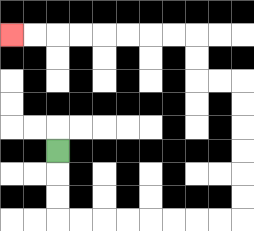{'start': '[2, 6]', 'end': '[0, 1]', 'path_directions': 'D,D,D,R,R,R,R,R,R,R,R,U,U,U,U,U,U,L,L,U,U,L,L,L,L,L,L,L,L', 'path_coordinates': '[[2, 6], [2, 7], [2, 8], [2, 9], [3, 9], [4, 9], [5, 9], [6, 9], [7, 9], [8, 9], [9, 9], [10, 9], [10, 8], [10, 7], [10, 6], [10, 5], [10, 4], [10, 3], [9, 3], [8, 3], [8, 2], [8, 1], [7, 1], [6, 1], [5, 1], [4, 1], [3, 1], [2, 1], [1, 1], [0, 1]]'}